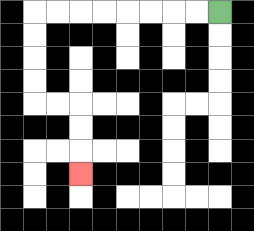{'start': '[9, 0]', 'end': '[3, 7]', 'path_directions': 'L,L,L,L,L,L,L,L,D,D,D,D,R,R,D,D,D', 'path_coordinates': '[[9, 0], [8, 0], [7, 0], [6, 0], [5, 0], [4, 0], [3, 0], [2, 0], [1, 0], [1, 1], [1, 2], [1, 3], [1, 4], [2, 4], [3, 4], [3, 5], [3, 6], [3, 7]]'}